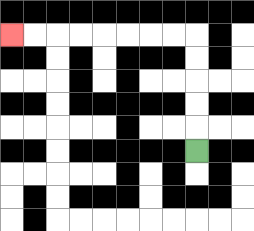{'start': '[8, 6]', 'end': '[0, 1]', 'path_directions': 'U,U,U,U,U,L,L,L,L,L,L,L,L', 'path_coordinates': '[[8, 6], [8, 5], [8, 4], [8, 3], [8, 2], [8, 1], [7, 1], [6, 1], [5, 1], [4, 1], [3, 1], [2, 1], [1, 1], [0, 1]]'}